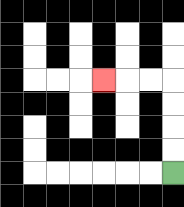{'start': '[7, 7]', 'end': '[4, 3]', 'path_directions': 'U,U,U,U,L,L,L', 'path_coordinates': '[[7, 7], [7, 6], [7, 5], [7, 4], [7, 3], [6, 3], [5, 3], [4, 3]]'}